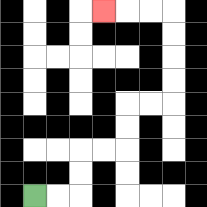{'start': '[1, 8]', 'end': '[4, 0]', 'path_directions': 'R,R,U,U,R,R,U,U,R,R,U,U,U,U,L,L,L', 'path_coordinates': '[[1, 8], [2, 8], [3, 8], [3, 7], [3, 6], [4, 6], [5, 6], [5, 5], [5, 4], [6, 4], [7, 4], [7, 3], [7, 2], [7, 1], [7, 0], [6, 0], [5, 0], [4, 0]]'}